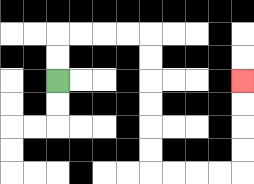{'start': '[2, 3]', 'end': '[10, 3]', 'path_directions': 'U,U,R,R,R,R,D,D,D,D,D,D,R,R,R,R,U,U,U,U', 'path_coordinates': '[[2, 3], [2, 2], [2, 1], [3, 1], [4, 1], [5, 1], [6, 1], [6, 2], [6, 3], [6, 4], [6, 5], [6, 6], [6, 7], [7, 7], [8, 7], [9, 7], [10, 7], [10, 6], [10, 5], [10, 4], [10, 3]]'}